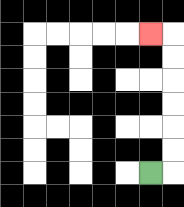{'start': '[6, 7]', 'end': '[6, 1]', 'path_directions': 'R,U,U,U,U,U,U,L', 'path_coordinates': '[[6, 7], [7, 7], [7, 6], [7, 5], [7, 4], [7, 3], [7, 2], [7, 1], [6, 1]]'}